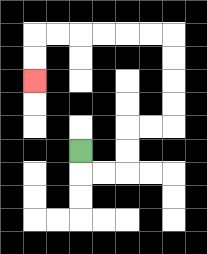{'start': '[3, 6]', 'end': '[1, 3]', 'path_directions': 'D,R,R,U,U,R,R,U,U,U,U,L,L,L,L,L,L,D,D', 'path_coordinates': '[[3, 6], [3, 7], [4, 7], [5, 7], [5, 6], [5, 5], [6, 5], [7, 5], [7, 4], [7, 3], [7, 2], [7, 1], [6, 1], [5, 1], [4, 1], [3, 1], [2, 1], [1, 1], [1, 2], [1, 3]]'}